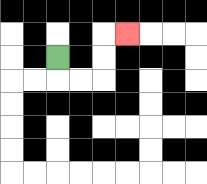{'start': '[2, 2]', 'end': '[5, 1]', 'path_directions': 'D,R,R,U,U,R', 'path_coordinates': '[[2, 2], [2, 3], [3, 3], [4, 3], [4, 2], [4, 1], [5, 1]]'}